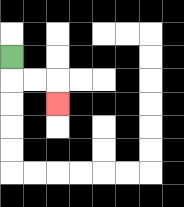{'start': '[0, 2]', 'end': '[2, 4]', 'path_directions': 'D,R,R,D', 'path_coordinates': '[[0, 2], [0, 3], [1, 3], [2, 3], [2, 4]]'}